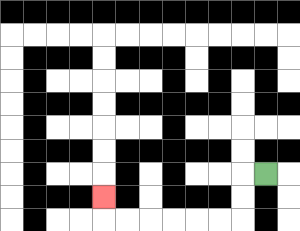{'start': '[11, 7]', 'end': '[4, 8]', 'path_directions': 'L,D,D,L,L,L,L,L,L,U', 'path_coordinates': '[[11, 7], [10, 7], [10, 8], [10, 9], [9, 9], [8, 9], [7, 9], [6, 9], [5, 9], [4, 9], [4, 8]]'}